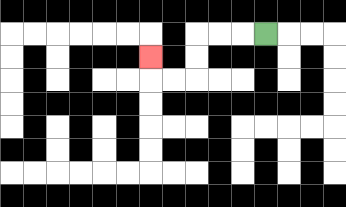{'start': '[11, 1]', 'end': '[6, 2]', 'path_directions': 'L,L,L,D,D,L,L,U', 'path_coordinates': '[[11, 1], [10, 1], [9, 1], [8, 1], [8, 2], [8, 3], [7, 3], [6, 3], [6, 2]]'}